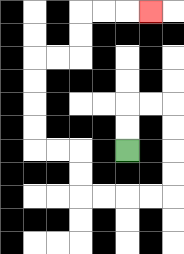{'start': '[5, 6]', 'end': '[6, 0]', 'path_directions': 'U,U,R,R,D,D,D,D,L,L,L,L,U,U,L,L,U,U,U,U,R,R,U,U,R,R,R', 'path_coordinates': '[[5, 6], [5, 5], [5, 4], [6, 4], [7, 4], [7, 5], [7, 6], [7, 7], [7, 8], [6, 8], [5, 8], [4, 8], [3, 8], [3, 7], [3, 6], [2, 6], [1, 6], [1, 5], [1, 4], [1, 3], [1, 2], [2, 2], [3, 2], [3, 1], [3, 0], [4, 0], [5, 0], [6, 0]]'}